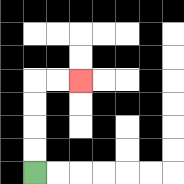{'start': '[1, 7]', 'end': '[3, 3]', 'path_directions': 'U,U,U,U,R,R', 'path_coordinates': '[[1, 7], [1, 6], [1, 5], [1, 4], [1, 3], [2, 3], [3, 3]]'}